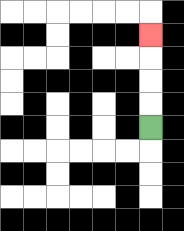{'start': '[6, 5]', 'end': '[6, 1]', 'path_directions': 'U,U,U,U', 'path_coordinates': '[[6, 5], [6, 4], [6, 3], [6, 2], [6, 1]]'}